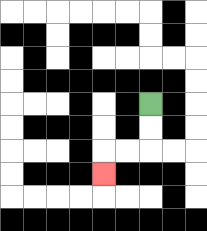{'start': '[6, 4]', 'end': '[4, 7]', 'path_directions': 'D,D,L,L,D', 'path_coordinates': '[[6, 4], [6, 5], [6, 6], [5, 6], [4, 6], [4, 7]]'}